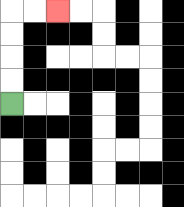{'start': '[0, 4]', 'end': '[2, 0]', 'path_directions': 'U,U,U,U,R,R', 'path_coordinates': '[[0, 4], [0, 3], [0, 2], [0, 1], [0, 0], [1, 0], [2, 0]]'}